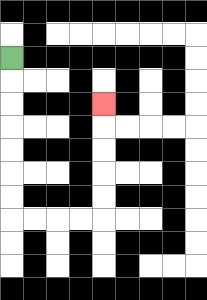{'start': '[0, 2]', 'end': '[4, 4]', 'path_directions': 'D,D,D,D,D,D,D,R,R,R,R,U,U,U,U,U', 'path_coordinates': '[[0, 2], [0, 3], [0, 4], [0, 5], [0, 6], [0, 7], [0, 8], [0, 9], [1, 9], [2, 9], [3, 9], [4, 9], [4, 8], [4, 7], [4, 6], [4, 5], [4, 4]]'}